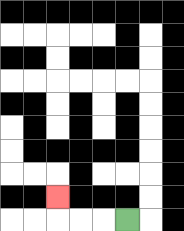{'start': '[5, 9]', 'end': '[2, 8]', 'path_directions': 'L,L,L,U', 'path_coordinates': '[[5, 9], [4, 9], [3, 9], [2, 9], [2, 8]]'}